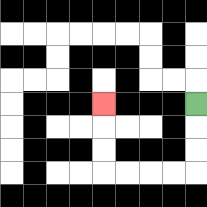{'start': '[8, 4]', 'end': '[4, 4]', 'path_directions': 'D,D,D,L,L,L,L,U,U,U', 'path_coordinates': '[[8, 4], [8, 5], [8, 6], [8, 7], [7, 7], [6, 7], [5, 7], [4, 7], [4, 6], [4, 5], [4, 4]]'}